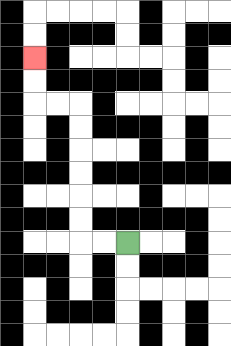{'start': '[5, 10]', 'end': '[1, 2]', 'path_directions': 'L,L,U,U,U,U,U,U,L,L,U,U', 'path_coordinates': '[[5, 10], [4, 10], [3, 10], [3, 9], [3, 8], [3, 7], [3, 6], [3, 5], [3, 4], [2, 4], [1, 4], [1, 3], [1, 2]]'}